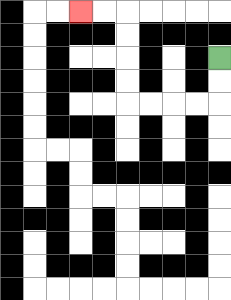{'start': '[9, 2]', 'end': '[3, 0]', 'path_directions': 'D,D,L,L,L,L,U,U,U,U,L,L', 'path_coordinates': '[[9, 2], [9, 3], [9, 4], [8, 4], [7, 4], [6, 4], [5, 4], [5, 3], [5, 2], [5, 1], [5, 0], [4, 0], [3, 0]]'}